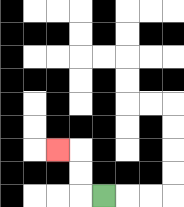{'start': '[4, 8]', 'end': '[2, 6]', 'path_directions': 'L,U,U,L', 'path_coordinates': '[[4, 8], [3, 8], [3, 7], [3, 6], [2, 6]]'}